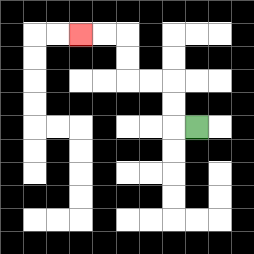{'start': '[8, 5]', 'end': '[3, 1]', 'path_directions': 'L,U,U,L,L,U,U,L,L', 'path_coordinates': '[[8, 5], [7, 5], [7, 4], [7, 3], [6, 3], [5, 3], [5, 2], [5, 1], [4, 1], [3, 1]]'}